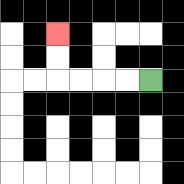{'start': '[6, 3]', 'end': '[2, 1]', 'path_directions': 'L,L,L,L,U,U', 'path_coordinates': '[[6, 3], [5, 3], [4, 3], [3, 3], [2, 3], [2, 2], [2, 1]]'}